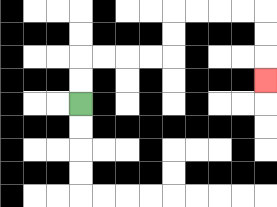{'start': '[3, 4]', 'end': '[11, 3]', 'path_directions': 'U,U,R,R,R,R,U,U,R,R,R,R,D,D,D', 'path_coordinates': '[[3, 4], [3, 3], [3, 2], [4, 2], [5, 2], [6, 2], [7, 2], [7, 1], [7, 0], [8, 0], [9, 0], [10, 0], [11, 0], [11, 1], [11, 2], [11, 3]]'}